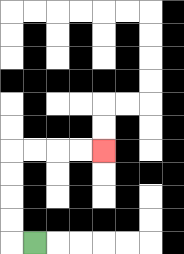{'start': '[1, 10]', 'end': '[4, 6]', 'path_directions': 'L,U,U,U,U,R,R,R,R', 'path_coordinates': '[[1, 10], [0, 10], [0, 9], [0, 8], [0, 7], [0, 6], [1, 6], [2, 6], [3, 6], [4, 6]]'}